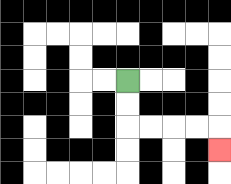{'start': '[5, 3]', 'end': '[9, 6]', 'path_directions': 'D,D,R,R,R,R,D', 'path_coordinates': '[[5, 3], [5, 4], [5, 5], [6, 5], [7, 5], [8, 5], [9, 5], [9, 6]]'}